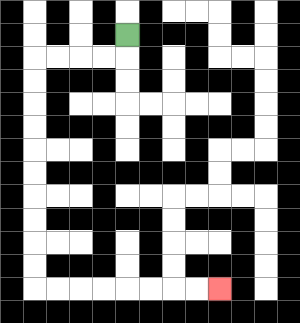{'start': '[5, 1]', 'end': '[9, 12]', 'path_directions': 'D,L,L,L,L,D,D,D,D,D,D,D,D,D,D,R,R,R,R,R,R,R,R', 'path_coordinates': '[[5, 1], [5, 2], [4, 2], [3, 2], [2, 2], [1, 2], [1, 3], [1, 4], [1, 5], [1, 6], [1, 7], [1, 8], [1, 9], [1, 10], [1, 11], [1, 12], [2, 12], [3, 12], [4, 12], [5, 12], [6, 12], [7, 12], [8, 12], [9, 12]]'}